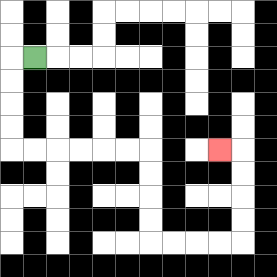{'start': '[1, 2]', 'end': '[9, 6]', 'path_directions': 'L,D,D,D,D,R,R,R,R,R,R,D,D,D,D,R,R,R,R,U,U,U,U,L', 'path_coordinates': '[[1, 2], [0, 2], [0, 3], [0, 4], [0, 5], [0, 6], [1, 6], [2, 6], [3, 6], [4, 6], [5, 6], [6, 6], [6, 7], [6, 8], [6, 9], [6, 10], [7, 10], [8, 10], [9, 10], [10, 10], [10, 9], [10, 8], [10, 7], [10, 6], [9, 6]]'}